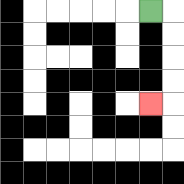{'start': '[6, 0]', 'end': '[6, 4]', 'path_directions': 'R,D,D,D,D,L', 'path_coordinates': '[[6, 0], [7, 0], [7, 1], [7, 2], [7, 3], [7, 4], [6, 4]]'}